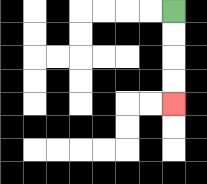{'start': '[7, 0]', 'end': '[7, 4]', 'path_directions': 'D,D,D,D', 'path_coordinates': '[[7, 0], [7, 1], [7, 2], [7, 3], [7, 4]]'}